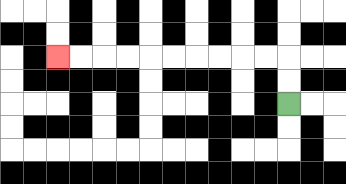{'start': '[12, 4]', 'end': '[2, 2]', 'path_directions': 'U,U,L,L,L,L,L,L,L,L,L,L', 'path_coordinates': '[[12, 4], [12, 3], [12, 2], [11, 2], [10, 2], [9, 2], [8, 2], [7, 2], [6, 2], [5, 2], [4, 2], [3, 2], [2, 2]]'}